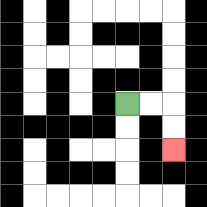{'start': '[5, 4]', 'end': '[7, 6]', 'path_directions': 'R,R,D,D', 'path_coordinates': '[[5, 4], [6, 4], [7, 4], [7, 5], [7, 6]]'}